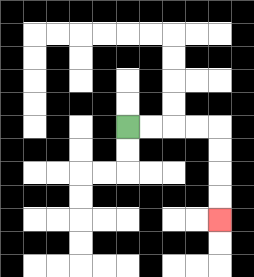{'start': '[5, 5]', 'end': '[9, 9]', 'path_directions': 'R,R,R,R,D,D,D,D', 'path_coordinates': '[[5, 5], [6, 5], [7, 5], [8, 5], [9, 5], [9, 6], [9, 7], [9, 8], [9, 9]]'}